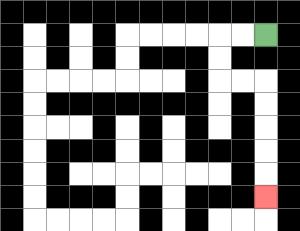{'start': '[11, 1]', 'end': '[11, 8]', 'path_directions': 'L,L,D,D,R,R,D,D,D,D,D', 'path_coordinates': '[[11, 1], [10, 1], [9, 1], [9, 2], [9, 3], [10, 3], [11, 3], [11, 4], [11, 5], [11, 6], [11, 7], [11, 8]]'}